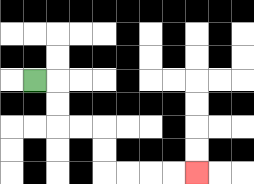{'start': '[1, 3]', 'end': '[8, 7]', 'path_directions': 'R,D,D,R,R,D,D,R,R,R,R', 'path_coordinates': '[[1, 3], [2, 3], [2, 4], [2, 5], [3, 5], [4, 5], [4, 6], [4, 7], [5, 7], [6, 7], [7, 7], [8, 7]]'}